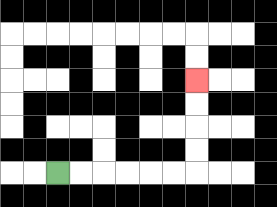{'start': '[2, 7]', 'end': '[8, 3]', 'path_directions': 'R,R,R,R,R,R,U,U,U,U', 'path_coordinates': '[[2, 7], [3, 7], [4, 7], [5, 7], [6, 7], [7, 7], [8, 7], [8, 6], [8, 5], [8, 4], [8, 3]]'}